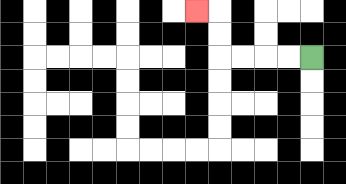{'start': '[13, 2]', 'end': '[8, 0]', 'path_directions': 'L,L,L,L,U,U,L', 'path_coordinates': '[[13, 2], [12, 2], [11, 2], [10, 2], [9, 2], [9, 1], [9, 0], [8, 0]]'}